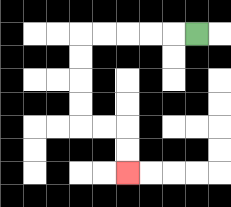{'start': '[8, 1]', 'end': '[5, 7]', 'path_directions': 'L,L,L,L,L,D,D,D,D,R,R,D,D', 'path_coordinates': '[[8, 1], [7, 1], [6, 1], [5, 1], [4, 1], [3, 1], [3, 2], [3, 3], [3, 4], [3, 5], [4, 5], [5, 5], [5, 6], [5, 7]]'}